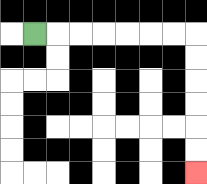{'start': '[1, 1]', 'end': '[8, 7]', 'path_directions': 'R,R,R,R,R,R,R,D,D,D,D,D,D', 'path_coordinates': '[[1, 1], [2, 1], [3, 1], [4, 1], [5, 1], [6, 1], [7, 1], [8, 1], [8, 2], [8, 3], [8, 4], [8, 5], [8, 6], [8, 7]]'}